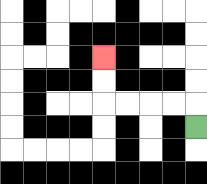{'start': '[8, 5]', 'end': '[4, 2]', 'path_directions': 'U,L,L,L,L,U,U', 'path_coordinates': '[[8, 5], [8, 4], [7, 4], [6, 4], [5, 4], [4, 4], [4, 3], [4, 2]]'}